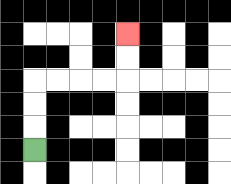{'start': '[1, 6]', 'end': '[5, 1]', 'path_directions': 'U,U,U,R,R,R,R,U,U', 'path_coordinates': '[[1, 6], [1, 5], [1, 4], [1, 3], [2, 3], [3, 3], [4, 3], [5, 3], [5, 2], [5, 1]]'}